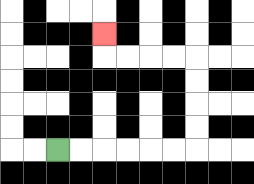{'start': '[2, 6]', 'end': '[4, 1]', 'path_directions': 'R,R,R,R,R,R,U,U,U,U,L,L,L,L,U', 'path_coordinates': '[[2, 6], [3, 6], [4, 6], [5, 6], [6, 6], [7, 6], [8, 6], [8, 5], [8, 4], [8, 3], [8, 2], [7, 2], [6, 2], [5, 2], [4, 2], [4, 1]]'}